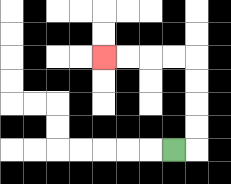{'start': '[7, 6]', 'end': '[4, 2]', 'path_directions': 'R,U,U,U,U,L,L,L,L', 'path_coordinates': '[[7, 6], [8, 6], [8, 5], [8, 4], [8, 3], [8, 2], [7, 2], [6, 2], [5, 2], [4, 2]]'}